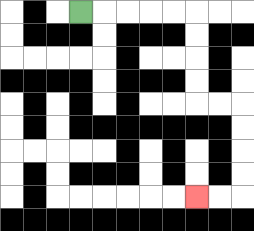{'start': '[3, 0]', 'end': '[8, 8]', 'path_directions': 'R,R,R,R,R,D,D,D,D,R,R,D,D,D,D,L,L', 'path_coordinates': '[[3, 0], [4, 0], [5, 0], [6, 0], [7, 0], [8, 0], [8, 1], [8, 2], [8, 3], [8, 4], [9, 4], [10, 4], [10, 5], [10, 6], [10, 7], [10, 8], [9, 8], [8, 8]]'}